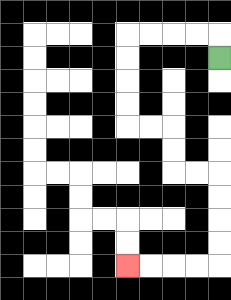{'start': '[9, 2]', 'end': '[5, 11]', 'path_directions': 'U,L,L,L,L,D,D,D,D,R,R,D,D,R,R,D,D,D,D,L,L,L,L', 'path_coordinates': '[[9, 2], [9, 1], [8, 1], [7, 1], [6, 1], [5, 1], [5, 2], [5, 3], [5, 4], [5, 5], [6, 5], [7, 5], [7, 6], [7, 7], [8, 7], [9, 7], [9, 8], [9, 9], [9, 10], [9, 11], [8, 11], [7, 11], [6, 11], [5, 11]]'}